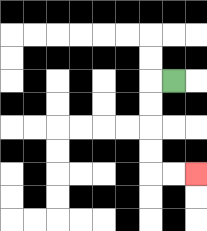{'start': '[7, 3]', 'end': '[8, 7]', 'path_directions': 'L,D,D,D,D,R,R', 'path_coordinates': '[[7, 3], [6, 3], [6, 4], [6, 5], [6, 6], [6, 7], [7, 7], [8, 7]]'}